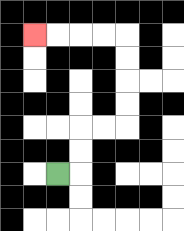{'start': '[2, 7]', 'end': '[1, 1]', 'path_directions': 'R,U,U,R,R,U,U,U,U,L,L,L,L', 'path_coordinates': '[[2, 7], [3, 7], [3, 6], [3, 5], [4, 5], [5, 5], [5, 4], [5, 3], [5, 2], [5, 1], [4, 1], [3, 1], [2, 1], [1, 1]]'}